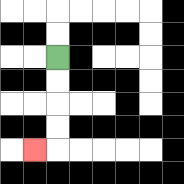{'start': '[2, 2]', 'end': '[1, 6]', 'path_directions': 'D,D,D,D,L', 'path_coordinates': '[[2, 2], [2, 3], [2, 4], [2, 5], [2, 6], [1, 6]]'}